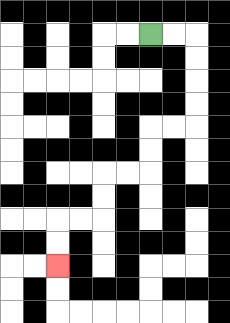{'start': '[6, 1]', 'end': '[2, 11]', 'path_directions': 'R,R,D,D,D,D,L,L,D,D,L,L,D,D,L,L,D,D', 'path_coordinates': '[[6, 1], [7, 1], [8, 1], [8, 2], [8, 3], [8, 4], [8, 5], [7, 5], [6, 5], [6, 6], [6, 7], [5, 7], [4, 7], [4, 8], [4, 9], [3, 9], [2, 9], [2, 10], [2, 11]]'}